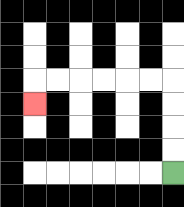{'start': '[7, 7]', 'end': '[1, 4]', 'path_directions': 'U,U,U,U,L,L,L,L,L,L,D', 'path_coordinates': '[[7, 7], [7, 6], [7, 5], [7, 4], [7, 3], [6, 3], [5, 3], [4, 3], [3, 3], [2, 3], [1, 3], [1, 4]]'}